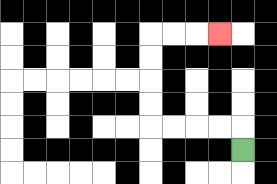{'start': '[10, 6]', 'end': '[9, 1]', 'path_directions': 'U,L,L,L,L,U,U,U,U,R,R,R', 'path_coordinates': '[[10, 6], [10, 5], [9, 5], [8, 5], [7, 5], [6, 5], [6, 4], [6, 3], [6, 2], [6, 1], [7, 1], [8, 1], [9, 1]]'}